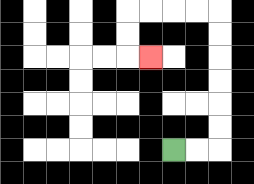{'start': '[7, 6]', 'end': '[6, 2]', 'path_directions': 'R,R,U,U,U,U,U,U,L,L,L,L,D,D,R', 'path_coordinates': '[[7, 6], [8, 6], [9, 6], [9, 5], [9, 4], [9, 3], [9, 2], [9, 1], [9, 0], [8, 0], [7, 0], [6, 0], [5, 0], [5, 1], [5, 2], [6, 2]]'}